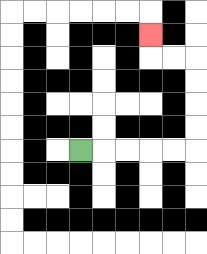{'start': '[3, 6]', 'end': '[6, 1]', 'path_directions': 'R,R,R,R,R,U,U,U,U,L,L,U', 'path_coordinates': '[[3, 6], [4, 6], [5, 6], [6, 6], [7, 6], [8, 6], [8, 5], [8, 4], [8, 3], [8, 2], [7, 2], [6, 2], [6, 1]]'}